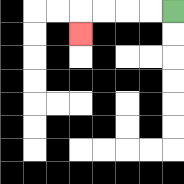{'start': '[7, 0]', 'end': '[3, 1]', 'path_directions': 'L,L,L,L,D', 'path_coordinates': '[[7, 0], [6, 0], [5, 0], [4, 0], [3, 0], [3, 1]]'}